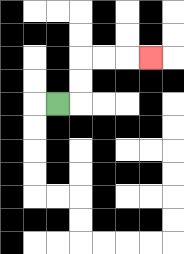{'start': '[2, 4]', 'end': '[6, 2]', 'path_directions': 'R,U,U,R,R,R', 'path_coordinates': '[[2, 4], [3, 4], [3, 3], [3, 2], [4, 2], [5, 2], [6, 2]]'}